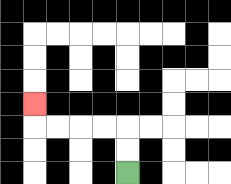{'start': '[5, 7]', 'end': '[1, 4]', 'path_directions': 'U,U,L,L,L,L,U', 'path_coordinates': '[[5, 7], [5, 6], [5, 5], [4, 5], [3, 5], [2, 5], [1, 5], [1, 4]]'}